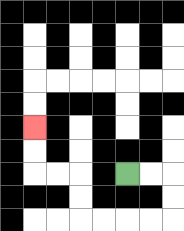{'start': '[5, 7]', 'end': '[1, 5]', 'path_directions': 'R,R,D,D,L,L,L,L,U,U,L,L,U,U', 'path_coordinates': '[[5, 7], [6, 7], [7, 7], [7, 8], [7, 9], [6, 9], [5, 9], [4, 9], [3, 9], [3, 8], [3, 7], [2, 7], [1, 7], [1, 6], [1, 5]]'}